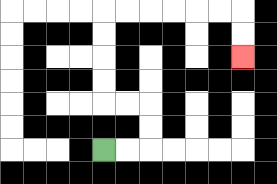{'start': '[4, 6]', 'end': '[10, 2]', 'path_directions': 'R,R,U,U,L,L,U,U,U,U,R,R,R,R,R,R,D,D', 'path_coordinates': '[[4, 6], [5, 6], [6, 6], [6, 5], [6, 4], [5, 4], [4, 4], [4, 3], [4, 2], [4, 1], [4, 0], [5, 0], [6, 0], [7, 0], [8, 0], [9, 0], [10, 0], [10, 1], [10, 2]]'}